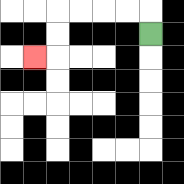{'start': '[6, 1]', 'end': '[1, 2]', 'path_directions': 'U,L,L,L,L,D,D,L', 'path_coordinates': '[[6, 1], [6, 0], [5, 0], [4, 0], [3, 0], [2, 0], [2, 1], [2, 2], [1, 2]]'}